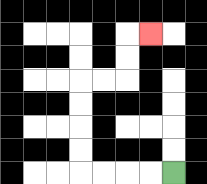{'start': '[7, 7]', 'end': '[6, 1]', 'path_directions': 'L,L,L,L,U,U,U,U,R,R,U,U,R', 'path_coordinates': '[[7, 7], [6, 7], [5, 7], [4, 7], [3, 7], [3, 6], [3, 5], [3, 4], [3, 3], [4, 3], [5, 3], [5, 2], [5, 1], [6, 1]]'}